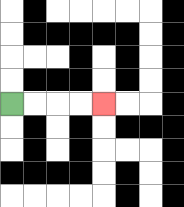{'start': '[0, 4]', 'end': '[4, 4]', 'path_directions': 'R,R,R,R', 'path_coordinates': '[[0, 4], [1, 4], [2, 4], [3, 4], [4, 4]]'}